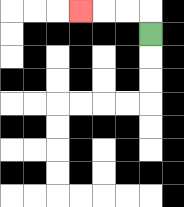{'start': '[6, 1]', 'end': '[3, 0]', 'path_directions': 'U,L,L,L', 'path_coordinates': '[[6, 1], [6, 0], [5, 0], [4, 0], [3, 0]]'}